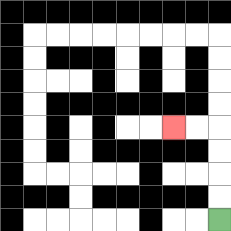{'start': '[9, 9]', 'end': '[7, 5]', 'path_directions': 'U,U,U,U,L,L', 'path_coordinates': '[[9, 9], [9, 8], [9, 7], [9, 6], [9, 5], [8, 5], [7, 5]]'}